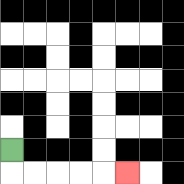{'start': '[0, 6]', 'end': '[5, 7]', 'path_directions': 'D,R,R,R,R,R', 'path_coordinates': '[[0, 6], [0, 7], [1, 7], [2, 7], [3, 7], [4, 7], [5, 7]]'}